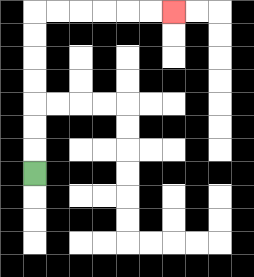{'start': '[1, 7]', 'end': '[7, 0]', 'path_directions': 'U,U,U,U,U,U,U,R,R,R,R,R,R', 'path_coordinates': '[[1, 7], [1, 6], [1, 5], [1, 4], [1, 3], [1, 2], [1, 1], [1, 0], [2, 0], [3, 0], [4, 0], [5, 0], [6, 0], [7, 0]]'}